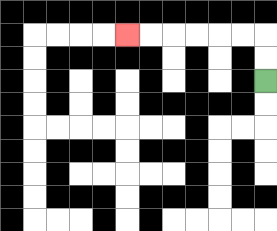{'start': '[11, 3]', 'end': '[5, 1]', 'path_directions': 'U,U,L,L,L,L,L,L', 'path_coordinates': '[[11, 3], [11, 2], [11, 1], [10, 1], [9, 1], [8, 1], [7, 1], [6, 1], [5, 1]]'}